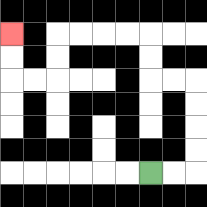{'start': '[6, 7]', 'end': '[0, 1]', 'path_directions': 'R,R,U,U,U,U,L,L,U,U,L,L,L,L,D,D,L,L,U,U', 'path_coordinates': '[[6, 7], [7, 7], [8, 7], [8, 6], [8, 5], [8, 4], [8, 3], [7, 3], [6, 3], [6, 2], [6, 1], [5, 1], [4, 1], [3, 1], [2, 1], [2, 2], [2, 3], [1, 3], [0, 3], [0, 2], [0, 1]]'}